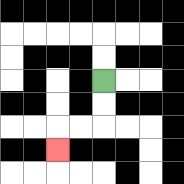{'start': '[4, 3]', 'end': '[2, 6]', 'path_directions': 'D,D,L,L,D', 'path_coordinates': '[[4, 3], [4, 4], [4, 5], [3, 5], [2, 5], [2, 6]]'}